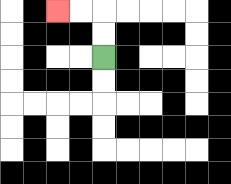{'start': '[4, 2]', 'end': '[2, 0]', 'path_directions': 'U,U,L,L', 'path_coordinates': '[[4, 2], [4, 1], [4, 0], [3, 0], [2, 0]]'}